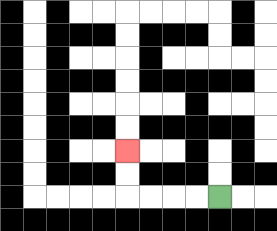{'start': '[9, 8]', 'end': '[5, 6]', 'path_directions': 'L,L,L,L,U,U', 'path_coordinates': '[[9, 8], [8, 8], [7, 8], [6, 8], [5, 8], [5, 7], [5, 6]]'}